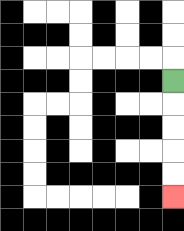{'start': '[7, 3]', 'end': '[7, 8]', 'path_directions': 'D,D,D,D,D', 'path_coordinates': '[[7, 3], [7, 4], [7, 5], [7, 6], [7, 7], [7, 8]]'}